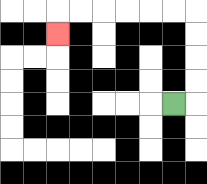{'start': '[7, 4]', 'end': '[2, 1]', 'path_directions': 'R,U,U,U,U,L,L,L,L,L,L,D', 'path_coordinates': '[[7, 4], [8, 4], [8, 3], [8, 2], [8, 1], [8, 0], [7, 0], [6, 0], [5, 0], [4, 0], [3, 0], [2, 0], [2, 1]]'}